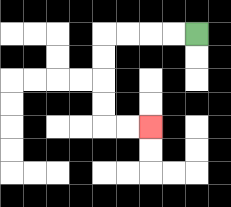{'start': '[8, 1]', 'end': '[6, 5]', 'path_directions': 'L,L,L,L,D,D,D,D,R,R', 'path_coordinates': '[[8, 1], [7, 1], [6, 1], [5, 1], [4, 1], [4, 2], [4, 3], [4, 4], [4, 5], [5, 5], [6, 5]]'}